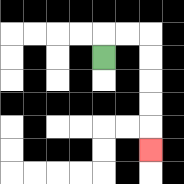{'start': '[4, 2]', 'end': '[6, 6]', 'path_directions': 'U,R,R,D,D,D,D,D', 'path_coordinates': '[[4, 2], [4, 1], [5, 1], [6, 1], [6, 2], [6, 3], [6, 4], [6, 5], [6, 6]]'}